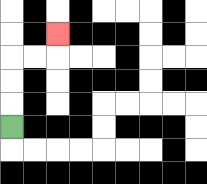{'start': '[0, 5]', 'end': '[2, 1]', 'path_directions': 'U,U,U,R,R,U', 'path_coordinates': '[[0, 5], [0, 4], [0, 3], [0, 2], [1, 2], [2, 2], [2, 1]]'}